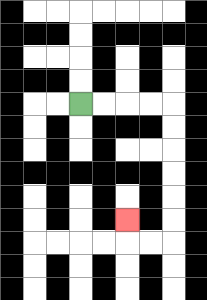{'start': '[3, 4]', 'end': '[5, 9]', 'path_directions': 'R,R,R,R,D,D,D,D,D,D,L,L,U', 'path_coordinates': '[[3, 4], [4, 4], [5, 4], [6, 4], [7, 4], [7, 5], [7, 6], [7, 7], [7, 8], [7, 9], [7, 10], [6, 10], [5, 10], [5, 9]]'}